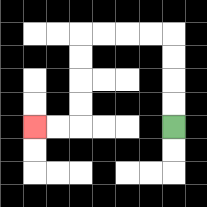{'start': '[7, 5]', 'end': '[1, 5]', 'path_directions': 'U,U,U,U,L,L,L,L,D,D,D,D,L,L', 'path_coordinates': '[[7, 5], [7, 4], [7, 3], [7, 2], [7, 1], [6, 1], [5, 1], [4, 1], [3, 1], [3, 2], [3, 3], [3, 4], [3, 5], [2, 5], [1, 5]]'}